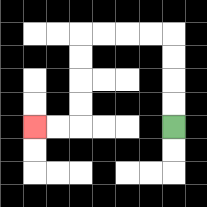{'start': '[7, 5]', 'end': '[1, 5]', 'path_directions': 'U,U,U,U,L,L,L,L,D,D,D,D,L,L', 'path_coordinates': '[[7, 5], [7, 4], [7, 3], [7, 2], [7, 1], [6, 1], [5, 1], [4, 1], [3, 1], [3, 2], [3, 3], [3, 4], [3, 5], [2, 5], [1, 5]]'}